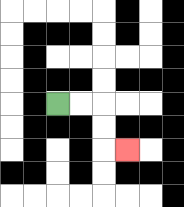{'start': '[2, 4]', 'end': '[5, 6]', 'path_directions': 'R,R,D,D,R', 'path_coordinates': '[[2, 4], [3, 4], [4, 4], [4, 5], [4, 6], [5, 6]]'}